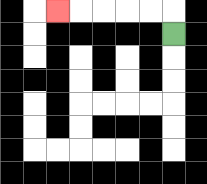{'start': '[7, 1]', 'end': '[2, 0]', 'path_directions': 'U,L,L,L,L,L', 'path_coordinates': '[[7, 1], [7, 0], [6, 0], [5, 0], [4, 0], [3, 0], [2, 0]]'}